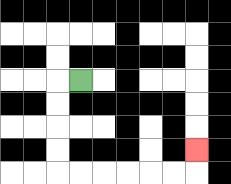{'start': '[3, 3]', 'end': '[8, 6]', 'path_directions': 'L,D,D,D,D,R,R,R,R,R,R,U', 'path_coordinates': '[[3, 3], [2, 3], [2, 4], [2, 5], [2, 6], [2, 7], [3, 7], [4, 7], [5, 7], [6, 7], [7, 7], [8, 7], [8, 6]]'}